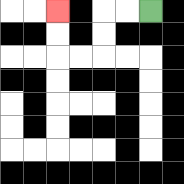{'start': '[6, 0]', 'end': '[2, 0]', 'path_directions': 'L,L,D,D,L,L,U,U', 'path_coordinates': '[[6, 0], [5, 0], [4, 0], [4, 1], [4, 2], [3, 2], [2, 2], [2, 1], [2, 0]]'}